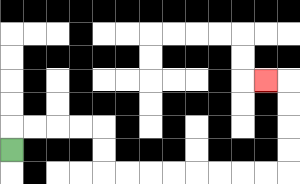{'start': '[0, 6]', 'end': '[11, 3]', 'path_directions': 'U,R,R,R,R,D,D,R,R,R,R,R,R,R,R,U,U,U,U,L', 'path_coordinates': '[[0, 6], [0, 5], [1, 5], [2, 5], [3, 5], [4, 5], [4, 6], [4, 7], [5, 7], [6, 7], [7, 7], [8, 7], [9, 7], [10, 7], [11, 7], [12, 7], [12, 6], [12, 5], [12, 4], [12, 3], [11, 3]]'}